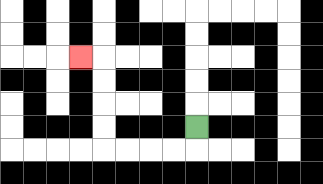{'start': '[8, 5]', 'end': '[3, 2]', 'path_directions': 'D,L,L,L,L,U,U,U,U,L', 'path_coordinates': '[[8, 5], [8, 6], [7, 6], [6, 6], [5, 6], [4, 6], [4, 5], [4, 4], [4, 3], [4, 2], [3, 2]]'}